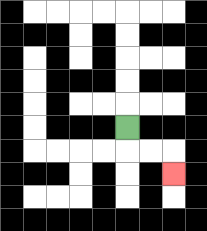{'start': '[5, 5]', 'end': '[7, 7]', 'path_directions': 'D,R,R,D', 'path_coordinates': '[[5, 5], [5, 6], [6, 6], [7, 6], [7, 7]]'}